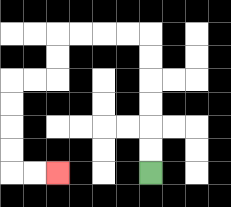{'start': '[6, 7]', 'end': '[2, 7]', 'path_directions': 'U,U,U,U,U,U,L,L,L,L,D,D,L,L,D,D,D,D,R,R', 'path_coordinates': '[[6, 7], [6, 6], [6, 5], [6, 4], [6, 3], [6, 2], [6, 1], [5, 1], [4, 1], [3, 1], [2, 1], [2, 2], [2, 3], [1, 3], [0, 3], [0, 4], [0, 5], [0, 6], [0, 7], [1, 7], [2, 7]]'}